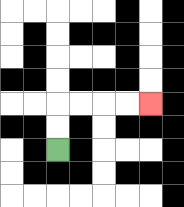{'start': '[2, 6]', 'end': '[6, 4]', 'path_directions': 'U,U,R,R,R,R', 'path_coordinates': '[[2, 6], [2, 5], [2, 4], [3, 4], [4, 4], [5, 4], [6, 4]]'}